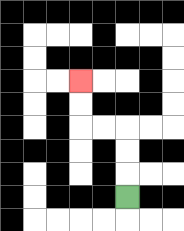{'start': '[5, 8]', 'end': '[3, 3]', 'path_directions': 'U,U,U,L,L,U,U', 'path_coordinates': '[[5, 8], [5, 7], [5, 6], [5, 5], [4, 5], [3, 5], [3, 4], [3, 3]]'}